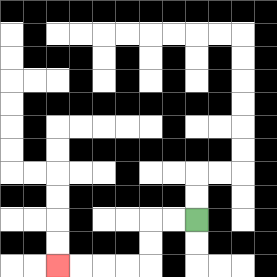{'start': '[8, 9]', 'end': '[2, 11]', 'path_directions': 'L,L,D,D,L,L,L,L', 'path_coordinates': '[[8, 9], [7, 9], [6, 9], [6, 10], [6, 11], [5, 11], [4, 11], [3, 11], [2, 11]]'}